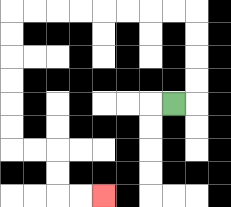{'start': '[7, 4]', 'end': '[4, 8]', 'path_directions': 'R,U,U,U,U,L,L,L,L,L,L,L,L,D,D,D,D,D,D,R,R,D,D,R,R', 'path_coordinates': '[[7, 4], [8, 4], [8, 3], [8, 2], [8, 1], [8, 0], [7, 0], [6, 0], [5, 0], [4, 0], [3, 0], [2, 0], [1, 0], [0, 0], [0, 1], [0, 2], [0, 3], [0, 4], [0, 5], [0, 6], [1, 6], [2, 6], [2, 7], [2, 8], [3, 8], [4, 8]]'}